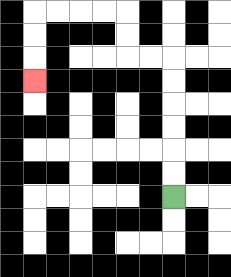{'start': '[7, 8]', 'end': '[1, 3]', 'path_directions': 'U,U,U,U,U,U,L,L,U,U,L,L,L,L,D,D,D', 'path_coordinates': '[[7, 8], [7, 7], [7, 6], [7, 5], [7, 4], [7, 3], [7, 2], [6, 2], [5, 2], [5, 1], [5, 0], [4, 0], [3, 0], [2, 0], [1, 0], [1, 1], [1, 2], [1, 3]]'}